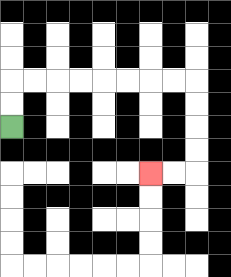{'start': '[0, 5]', 'end': '[6, 7]', 'path_directions': 'U,U,R,R,R,R,R,R,R,R,D,D,D,D,L,L', 'path_coordinates': '[[0, 5], [0, 4], [0, 3], [1, 3], [2, 3], [3, 3], [4, 3], [5, 3], [6, 3], [7, 3], [8, 3], [8, 4], [8, 5], [8, 6], [8, 7], [7, 7], [6, 7]]'}